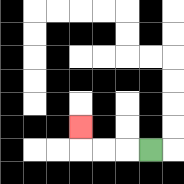{'start': '[6, 6]', 'end': '[3, 5]', 'path_directions': 'L,L,L,U', 'path_coordinates': '[[6, 6], [5, 6], [4, 6], [3, 6], [3, 5]]'}